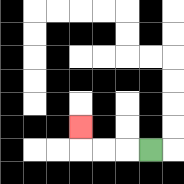{'start': '[6, 6]', 'end': '[3, 5]', 'path_directions': 'L,L,L,U', 'path_coordinates': '[[6, 6], [5, 6], [4, 6], [3, 6], [3, 5]]'}